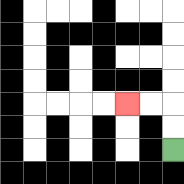{'start': '[7, 6]', 'end': '[5, 4]', 'path_directions': 'U,U,L,L', 'path_coordinates': '[[7, 6], [7, 5], [7, 4], [6, 4], [5, 4]]'}